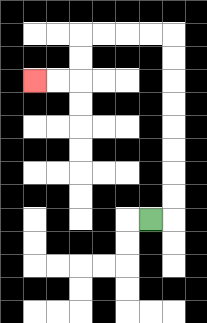{'start': '[6, 9]', 'end': '[1, 3]', 'path_directions': 'R,U,U,U,U,U,U,U,U,L,L,L,L,D,D,L,L', 'path_coordinates': '[[6, 9], [7, 9], [7, 8], [7, 7], [7, 6], [7, 5], [7, 4], [7, 3], [7, 2], [7, 1], [6, 1], [5, 1], [4, 1], [3, 1], [3, 2], [3, 3], [2, 3], [1, 3]]'}